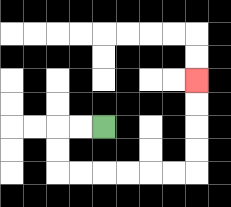{'start': '[4, 5]', 'end': '[8, 3]', 'path_directions': 'L,L,D,D,R,R,R,R,R,R,U,U,U,U', 'path_coordinates': '[[4, 5], [3, 5], [2, 5], [2, 6], [2, 7], [3, 7], [4, 7], [5, 7], [6, 7], [7, 7], [8, 7], [8, 6], [8, 5], [8, 4], [8, 3]]'}